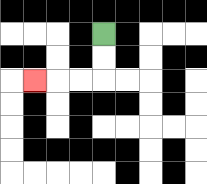{'start': '[4, 1]', 'end': '[1, 3]', 'path_directions': 'D,D,L,L,L', 'path_coordinates': '[[4, 1], [4, 2], [4, 3], [3, 3], [2, 3], [1, 3]]'}